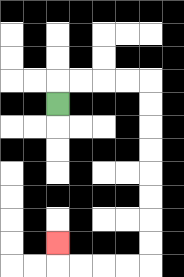{'start': '[2, 4]', 'end': '[2, 10]', 'path_directions': 'U,R,R,R,R,D,D,D,D,D,D,D,D,L,L,L,L,U', 'path_coordinates': '[[2, 4], [2, 3], [3, 3], [4, 3], [5, 3], [6, 3], [6, 4], [6, 5], [6, 6], [6, 7], [6, 8], [6, 9], [6, 10], [6, 11], [5, 11], [4, 11], [3, 11], [2, 11], [2, 10]]'}